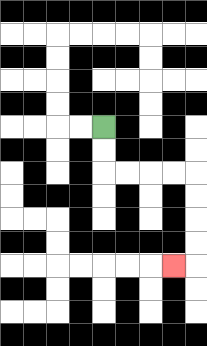{'start': '[4, 5]', 'end': '[7, 11]', 'path_directions': 'D,D,R,R,R,R,D,D,D,D,L', 'path_coordinates': '[[4, 5], [4, 6], [4, 7], [5, 7], [6, 7], [7, 7], [8, 7], [8, 8], [8, 9], [8, 10], [8, 11], [7, 11]]'}